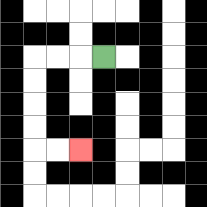{'start': '[4, 2]', 'end': '[3, 6]', 'path_directions': 'L,L,L,D,D,D,D,R,R', 'path_coordinates': '[[4, 2], [3, 2], [2, 2], [1, 2], [1, 3], [1, 4], [1, 5], [1, 6], [2, 6], [3, 6]]'}